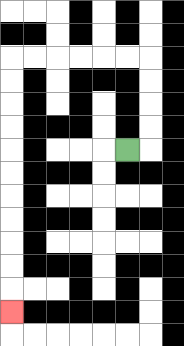{'start': '[5, 6]', 'end': '[0, 13]', 'path_directions': 'R,U,U,U,U,L,L,L,L,L,L,D,D,D,D,D,D,D,D,D,D,D', 'path_coordinates': '[[5, 6], [6, 6], [6, 5], [6, 4], [6, 3], [6, 2], [5, 2], [4, 2], [3, 2], [2, 2], [1, 2], [0, 2], [0, 3], [0, 4], [0, 5], [0, 6], [0, 7], [0, 8], [0, 9], [0, 10], [0, 11], [0, 12], [0, 13]]'}